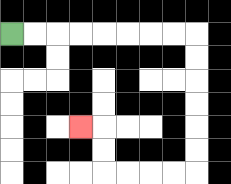{'start': '[0, 1]', 'end': '[3, 5]', 'path_directions': 'R,R,R,R,R,R,R,R,D,D,D,D,D,D,L,L,L,L,U,U,L', 'path_coordinates': '[[0, 1], [1, 1], [2, 1], [3, 1], [4, 1], [5, 1], [6, 1], [7, 1], [8, 1], [8, 2], [8, 3], [8, 4], [8, 5], [8, 6], [8, 7], [7, 7], [6, 7], [5, 7], [4, 7], [4, 6], [4, 5], [3, 5]]'}